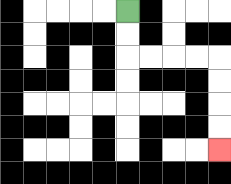{'start': '[5, 0]', 'end': '[9, 6]', 'path_directions': 'D,D,R,R,R,R,D,D,D,D', 'path_coordinates': '[[5, 0], [5, 1], [5, 2], [6, 2], [7, 2], [8, 2], [9, 2], [9, 3], [9, 4], [9, 5], [9, 6]]'}